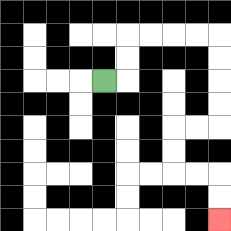{'start': '[4, 3]', 'end': '[9, 9]', 'path_directions': 'R,U,U,R,R,R,R,D,D,D,D,L,L,D,D,R,R,D,D', 'path_coordinates': '[[4, 3], [5, 3], [5, 2], [5, 1], [6, 1], [7, 1], [8, 1], [9, 1], [9, 2], [9, 3], [9, 4], [9, 5], [8, 5], [7, 5], [7, 6], [7, 7], [8, 7], [9, 7], [9, 8], [9, 9]]'}